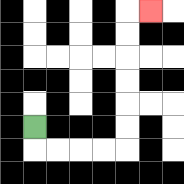{'start': '[1, 5]', 'end': '[6, 0]', 'path_directions': 'D,R,R,R,R,U,U,U,U,U,U,R', 'path_coordinates': '[[1, 5], [1, 6], [2, 6], [3, 6], [4, 6], [5, 6], [5, 5], [5, 4], [5, 3], [5, 2], [5, 1], [5, 0], [6, 0]]'}